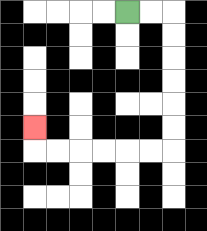{'start': '[5, 0]', 'end': '[1, 5]', 'path_directions': 'R,R,D,D,D,D,D,D,L,L,L,L,L,L,U', 'path_coordinates': '[[5, 0], [6, 0], [7, 0], [7, 1], [7, 2], [7, 3], [7, 4], [7, 5], [7, 6], [6, 6], [5, 6], [4, 6], [3, 6], [2, 6], [1, 6], [1, 5]]'}